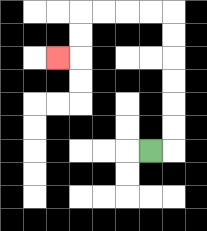{'start': '[6, 6]', 'end': '[2, 2]', 'path_directions': 'R,U,U,U,U,U,U,L,L,L,L,D,D,L', 'path_coordinates': '[[6, 6], [7, 6], [7, 5], [7, 4], [7, 3], [7, 2], [7, 1], [7, 0], [6, 0], [5, 0], [4, 0], [3, 0], [3, 1], [3, 2], [2, 2]]'}